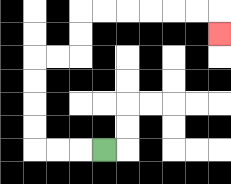{'start': '[4, 6]', 'end': '[9, 1]', 'path_directions': 'L,L,L,U,U,U,U,R,R,U,U,R,R,R,R,R,R,D', 'path_coordinates': '[[4, 6], [3, 6], [2, 6], [1, 6], [1, 5], [1, 4], [1, 3], [1, 2], [2, 2], [3, 2], [3, 1], [3, 0], [4, 0], [5, 0], [6, 0], [7, 0], [8, 0], [9, 0], [9, 1]]'}